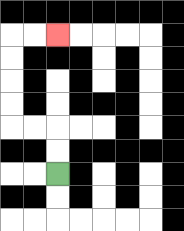{'start': '[2, 7]', 'end': '[2, 1]', 'path_directions': 'U,U,L,L,U,U,U,U,R,R', 'path_coordinates': '[[2, 7], [2, 6], [2, 5], [1, 5], [0, 5], [0, 4], [0, 3], [0, 2], [0, 1], [1, 1], [2, 1]]'}